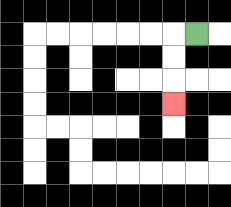{'start': '[8, 1]', 'end': '[7, 4]', 'path_directions': 'L,D,D,D', 'path_coordinates': '[[8, 1], [7, 1], [7, 2], [7, 3], [7, 4]]'}